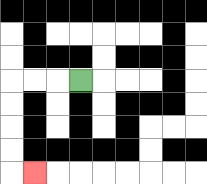{'start': '[3, 3]', 'end': '[1, 7]', 'path_directions': 'L,L,L,D,D,D,D,R', 'path_coordinates': '[[3, 3], [2, 3], [1, 3], [0, 3], [0, 4], [0, 5], [0, 6], [0, 7], [1, 7]]'}